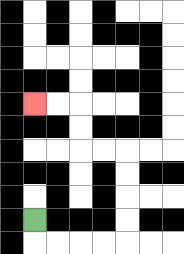{'start': '[1, 9]', 'end': '[1, 4]', 'path_directions': 'D,R,R,R,R,U,U,U,U,L,L,U,U,L,L', 'path_coordinates': '[[1, 9], [1, 10], [2, 10], [3, 10], [4, 10], [5, 10], [5, 9], [5, 8], [5, 7], [5, 6], [4, 6], [3, 6], [3, 5], [3, 4], [2, 4], [1, 4]]'}